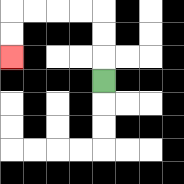{'start': '[4, 3]', 'end': '[0, 2]', 'path_directions': 'U,U,U,L,L,L,L,D,D', 'path_coordinates': '[[4, 3], [4, 2], [4, 1], [4, 0], [3, 0], [2, 0], [1, 0], [0, 0], [0, 1], [0, 2]]'}